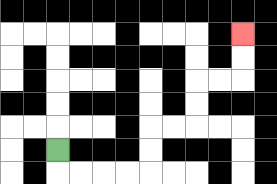{'start': '[2, 6]', 'end': '[10, 1]', 'path_directions': 'D,R,R,R,R,U,U,R,R,U,U,R,R,U,U', 'path_coordinates': '[[2, 6], [2, 7], [3, 7], [4, 7], [5, 7], [6, 7], [6, 6], [6, 5], [7, 5], [8, 5], [8, 4], [8, 3], [9, 3], [10, 3], [10, 2], [10, 1]]'}